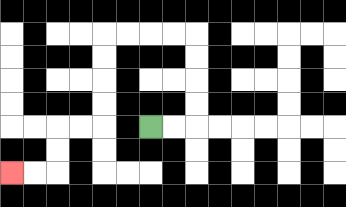{'start': '[6, 5]', 'end': '[0, 7]', 'path_directions': 'R,R,U,U,U,U,L,L,L,L,D,D,D,D,L,L,D,D,L,L', 'path_coordinates': '[[6, 5], [7, 5], [8, 5], [8, 4], [8, 3], [8, 2], [8, 1], [7, 1], [6, 1], [5, 1], [4, 1], [4, 2], [4, 3], [4, 4], [4, 5], [3, 5], [2, 5], [2, 6], [2, 7], [1, 7], [0, 7]]'}